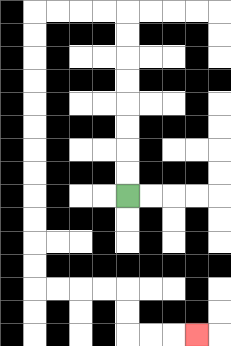{'start': '[5, 8]', 'end': '[8, 14]', 'path_directions': 'U,U,U,U,U,U,U,U,L,L,L,L,D,D,D,D,D,D,D,D,D,D,D,D,R,R,R,R,D,D,R,R,R', 'path_coordinates': '[[5, 8], [5, 7], [5, 6], [5, 5], [5, 4], [5, 3], [5, 2], [5, 1], [5, 0], [4, 0], [3, 0], [2, 0], [1, 0], [1, 1], [1, 2], [1, 3], [1, 4], [1, 5], [1, 6], [1, 7], [1, 8], [1, 9], [1, 10], [1, 11], [1, 12], [2, 12], [3, 12], [4, 12], [5, 12], [5, 13], [5, 14], [6, 14], [7, 14], [8, 14]]'}